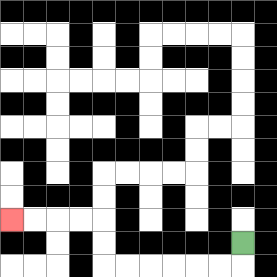{'start': '[10, 10]', 'end': '[0, 9]', 'path_directions': 'D,L,L,L,L,L,L,U,U,L,L,L,L', 'path_coordinates': '[[10, 10], [10, 11], [9, 11], [8, 11], [7, 11], [6, 11], [5, 11], [4, 11], [4, 10], [4, 9], [3, 9], [2, 9], [1, 9], [0, 9]]'}